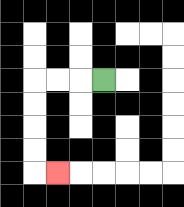{'start': '[4, 3]', 'end': '[2, 7]', 'path_directions': 'L,L,L,D,D,D,D,R', 'path_coordinates': '[[4, 3], [3, 3], [2, 3], [1, 3], [1, 4], [1, 5], [1, 6], [1, 7], [2, 7]]'}